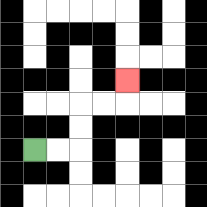{'start': '[1, 6]', 'end': '[5, 3]', 'path_directions': 'R,R,U,U,R,R,U', 'path_coordinates': '[[1, 6], [2, 6], [3, 6], [3, 5], [3, 4], [4, 4], [5, 4], [5, 3]]'}